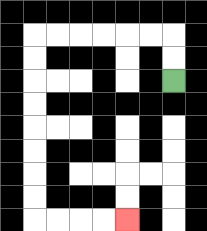{'start': '[7, 3]', 'end': '[5, 9]', 'path_directions': 'U,U,L,L,L,L,L,L,D,D,D,D,D,D,D,D,R,R,R,R', 'path_coordinates': '[[7, 3], [7, 2], [7, 1], [6, 1], [5, 1], [4, 1], [3, 1], [2, 1], [1, 1], [1, 2], [1, 3], [1, 4], [1, 5], [1, 6], [1, 7], [1, 8], [1, 9], [2, 9], [3, 9], [4, 9], [5, 9]]'}